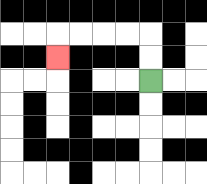{'start': '[6, 3]', 'end': '[2, 2]', 'path_directions': 'U,U,L,L,L,L,D', 'path_coordinates': '[[6, 3], [6, 2], [6, 1], [5, 1], [4, 1], [3, 1], [2, 1], [2, 2]]'}